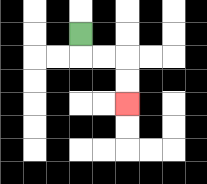{'start': '[3, 1]', 'end': '[5, 4]', 'path_directions': 'D,R,R,D,D', 'path_coordinates': '[[3, 1], [3, 2], [4, 2], [5, 2], [5, 3], [5, 4]]'}